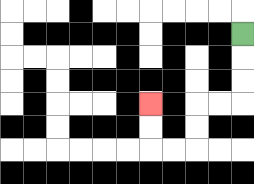{'start': '[10, 1]', 'end': '[6, 4]', 'path_directions': 'D,D,D,L,L,D,D,L,L,U,U', 'path_coordinates': '[[10, 1], [10, 2], [10, 3], [10, 4], [9, 4], [8, 4], [8, 5], [8, 6], [7, 6], [6, 6], [6, 5], [6, 4]]'}